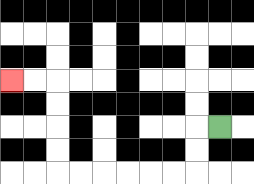{'start': '[9, 5]', 'end': '[0, 3]', 'path_directions': 'L,D,D,L,L,L,L,L,L,U,U,U,U,L,L', 'path_coordinates': '[[9, 5], [8, 5], [8, 6], [8, 7], [7, 7], [6, 7], [5, 7], [4, 7], [3, 7], [2, 7], [2, 6], [2, 5], [2, 4], [2, 3], [1, 3], [0, 3]]'}